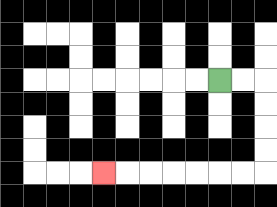{'start': '[9, 3]', 'end': '[4, 7]', 'path_directions': 'R,R,D,D,D,D,L,L,L,L,L,L,L', 'path_coordinates': '[[9, 3], [10, 3], [11, 3], [11, 4], [11, 5], [11, 6], [11, 7], [10, 7], [9, 7], [8, 7], [7, 7], [6, 7], [5, 7], [4, 7]]'}